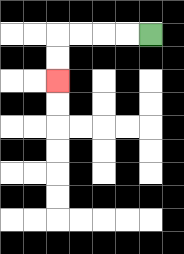{'start': '[6, 1]', 'end': '[2, 3]', 'path_directions': 'L,L,L,L,D,D', 'path_coordinates': '[[6, 1], [5, 1], [4, 1], [3, 1], [2, 1], [2, 2], [2, 3]]'}